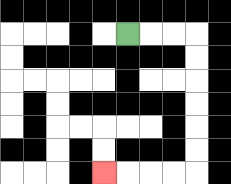{'start': '[5, 1]', 'end': '[4, 7]', 'path_directions': 'R,R,R,D,D,D,D,D,D,L,L,L,L', 'path_coordinates': '[[5, 1], [6, 1], [7, 1], [8, 1], [8, 2], [8, 3], [8, 4], [8, 5], [8, 6], [8, 7], [7, 7], [6, 7], [5, 7], [4, 7]]'}